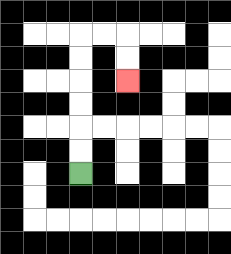{'start': '[3, 7]', 'end': '[5, 3]', 'path_directions': 'U,U,U,U,U,U,R,R,D,D', 'path_coordinates': '[[3, 7], [3, 6], [3, 5], [3, 4], [3, 3], [3, 2], [3, 1], [4, 1], [5, 1], [5, 2], [5, 3]]'}